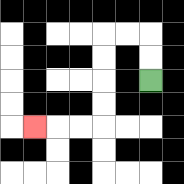{'start': '[6, 3]', 'end': '[1, 5]', 'path_directions': 'U,U,L,L,D,D,D,D,L,L,L', 'path_coordinates': '[[6, 3], [6, 2], [6, 1], [5, 1], [4, 1], [4, 2], [4, 3], [4, 4], [4, 5], [3, 5], [2, 5], [1, 5]]'}